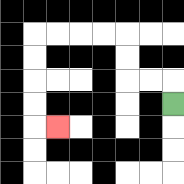{'start': '[7, 4]', 'end': '[2, 5]', 'path_directions': 'U,L,L,U,U,L,L,L,L,D,D,D,D,R', 'path_coordinates': '[[7, 4], [7, 3], [6, 3], [5, 3], [5, 2], [5, 1], [4, 1], [3, 1], [2, 1], [1, 1], [1, 2], [1, 3], [1, 4], [1, 5], [2, 5]]'}